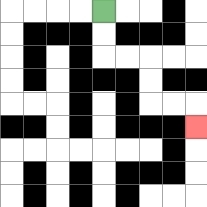{'start': '[4, 0]', 'end': '[8, 5]', 'path_directions': 'D,D,R,R,D,D,R,R,D', 'path_coordinates': '[[4, 0], [4, 1], [4, 2], [5, 2], [6, 2], [6, 3], [6, 4], [7, 4], [8, 4], [8, 5]]'}